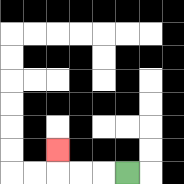{'start': '[5, 7]', 'end': '[2, 6]', 'path_directions': 'L,L,L,U', 'path_coordinates': '[[5, 7], [4, 7], [3, 7], [2, 7], [2, 6]]'}